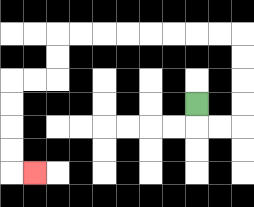{'start': '[8, 4]', 'end': '[1, 7]', 'path_directions': 'D,R,R,U,U,U,U,L,L,L,L,L,L,L,L,D,D,L,L,D,D,D,D,R', 'path_coordinates': '[[8, 4], [8, 5], [9, 5], [10, 5], [10, 4], [10, 3], [10, 2], [10, 1], [9, 1], [8, 1], [7, 1], [6, 1], [5, 1], [4, 1], [3, 1], [2, 1], [2, 2], [2, 3], [1, 3], [0, 3], [0, 4], [0, 5], [0, 6], [0, 7], [1, 7]]'}